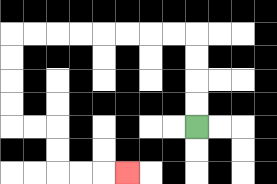{'start': '[8, 5]', 'end': '[5, 7]', 'path_directions': 'U,U,U,U,L,L,L,L,L,L,L,L,D,D,D,D,R,R,D,D,R,R,R', 'path_coordinates': '[[8, 5], [8, 4], [8, 3], [8, 2], [8, 1], [7, 1], [6, 1], [5, 1], [4, 1], [3, 1], [2, 1], [1, 1], [0, 1], [0, 2], [0, 3], [0, 4], [0, 5], [1, 5], [2, 5], [2, 6], [2, 7], [3, 7], [4, 7], [5, 7]]'}